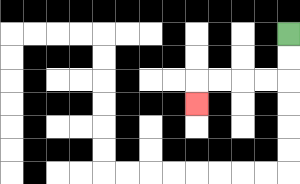{'start': '[12, 1]', 'end': '[8, 4]', 'path_directions': 'D,D,L,L,L,L,D', 'path_coordinates': '[[12, 1], [12, 2], [12, 3], [11, 3], [10, 3], [9, 3], [8, 3], [8, 4]]'}